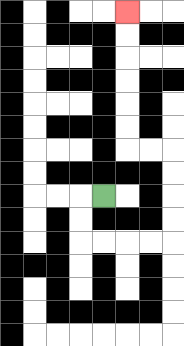{'start': '[4, 8]', 'end': '[5, 0]', 'path_directions': 'L,D,D,R,R,R,R,U,U,U,U,L,L,U,U,U,U,U,U', 'path_coordinates': '[[4, 8], [3, 8], [3, 9], [3, 10], [4, 10], [5, 10], [6, 10], [7, 10], [7, 9], [7, 8], [7, 7], [7, 6], [6, 6], [5, 6], [5, 5], [5, 4], [5, 3], [5, 2], [5, 1], [5, 0]]'}